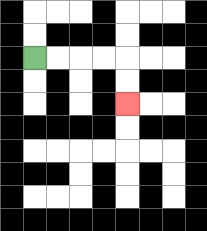{'start': '[1, 2]', 'end': '[5, 4]', 'path_directions': 'R,R,R,R,D,D', 'path_coordinates': '[[1, 2], [2, 2], [3, 2], [4, 2], [5, 2], [5, 3], [5, 4]]'}